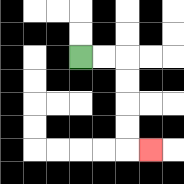{'start': '[3, 2]', 'end': '[6, 6]', 'path_directions': 'R,R,D,D,D,D,R', 'path_coordinates': '[[3, 2], [4, 2], [5, 2], [5, 3], [5, 4], [5, 5], [5, 6], [6, 6]]'}